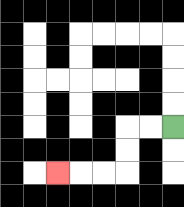{'start': '[7, 5]', 'end': '[2, 7]', 'path_directions': 'L,L,D,D,L,L,L', 'path_coordinates': '[[7, 5], [6, 5], [5, 5], [5, 6], [5, 7], [4, 7], [3, 7], [2, 7]]'}